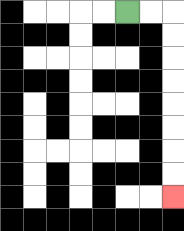{'start': '[5, 0]', 'end': '[7, 8]', 'path_directions': 'R,R,D,D,D,D,D,D,D,D', 'path_coordinates': '[[5, 0], [6, 0], [7, 0], [7, 1], [7, 2], [7, 3], [7, 4], [7, 5], [7, 6], [7, 7], [7, 8]]'}